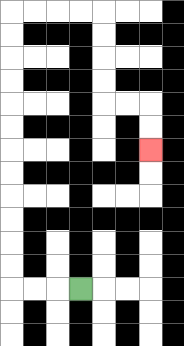{'start': '[3, 12]', 'end': '[6, 6]', 'path_directions': 'L,L,L,U,U,U,U,U,U,U,U,U,U,U,U,R,R,R,R,D,D,D,D,R,R,D,D', 'path_coordinates': '[[3, 12], [2, 12], [1, 12], [0, 12], [0, 11], [0, 10], [0, 9], [0, 8], [0, 7], [0, 6], [0, 5], [0, 4], [0, 3], [0, 2], [0, 1], [0, 0], [1, 0], [2, 0], [3, 0], [4, 0], [4, 1], [4, 2], [4, 3], [4, 4], [5, 4], [6, 4], [6, 5], [6, 6]]'}